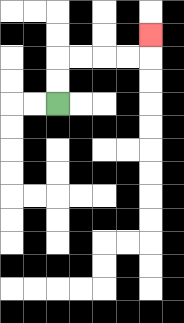{'start': '[2, 4]', 'end': '[6, 1]', 'path_directions': 'U,U,R,R,R,R,U', 'path_coordinates': '[[2, 4], [2, 3], [2, 2], [3, 2], [4, 2], [5, 2], [6, 2], [6, 1]]'}